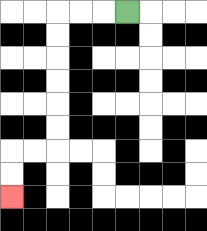{'start': '[5, 0]', 'end': '[0, 8]', 'path_directions': 'L,L,L,D,D,D,D,D,D,L,L,D,D', 'path_coordinates': '[[5, 0], [4, 0], [3, 0], [2, 0], [2, 1], [2, 2], [2, 3], [2, 4], [2, 5], [2, 6], [1, 6], [0, 6], [0, 7], [0, 8]]'}